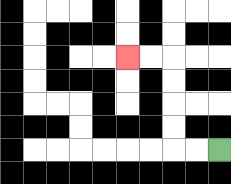{'start': '[9, 6]', 'end': '[5, 2]', 'path_directions': 'L,L,U,U,U,U,L,L', 'path_coordinates': '[[9, 6], [8, 6], [7, 6], [7, 5], [7, 4], [7, 3], [7, 2], [6, 2], [5, 2]]'}